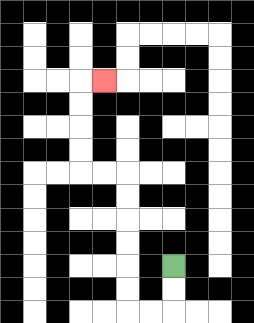{'start': '[7, 11]', 'end': '[4, 3]', 'path_directions': 'D,D,L,L,U,U,U,U,U,U,L,L,U,U,U,U,R', 'path_coordinates': '[[7, 11], [7, 12], [7, 13], [6, 13], [5, 13], [5, 12], [5, 11], [5, 10], [5, 9], [5, 8], [5, 7], [4, 7], [3, 7], [3, 6], [3, 5], [3, 4], [3, 3], [4, 3]]'}